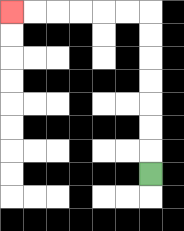{'start': '[6, 7]', 'end': '[0, 0]', 'path_directions': 'U,U,U,U,U,U,U,L,L,L,L,L,L', 'path_coordinates': '[[6, 7], [6, 6], [6, 5], [6, 4], [6, 3], [6, 2], [6, 1], [6, 0], [5, 0], [4, 0], [3, 0], [2, 0], [1, 0], [0, 0]]'}